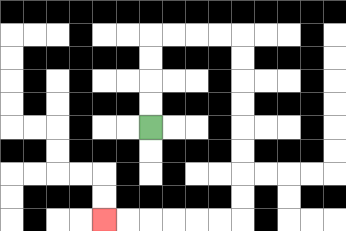{'start': '[6, 5]', 'end': '[4, 9]', 'path_directions': 'U,U,U,U,R,R,R,R,D,D,D,D,D,D,D,D,L,L,L,L,L,L', 'path_coordinates': '[[6, 5], [6, 4], [6, 3], [6, 2], [6, 1], [7, 1], [8, 1], [9, 1], [10, 1], [10, 2], [10, 3], [10, 4], [10, 5], [10, 6], [10, 7], [10, 8], [10, 9], [9, 9], [8, 9], [7, 9], [6, 9], [5, 9], [4, 9]]'}